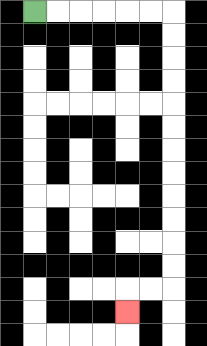{'start': '[1, 0]', 'end': '[5, 13]', 'path_directions': 'R,R,R,R,R,R,D,D,D,D,D,D,D,D,D,D,D,D,L,L,D', 'path_coordinates': '[[1, 0], [2, 0], [3, 0], [4, 0], [5, 0], [6, 0], [7, 0], [7, 1], [7, 2], [7, 3], [7, 4], [7, 5], [7, 6], [7, 7], [7, 8], [7, 9], [7, 10], [7, 11], [7, 12], [6, 12], [5, 12], [5, 13]]'}